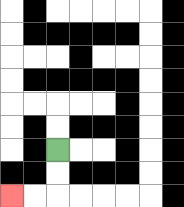{'start': '[2, 6]', 'end': '[0, 8]', 'path_directions': 'D,D,L,L', 'path_coordinates': '[[2, 6], [2, 7], [2, 8], [1, 8], [0, 8]]'}